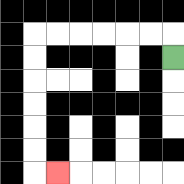{'start': '[7, 2]', 'end': '[2, 7]', 'path_directions': 'U,L,L,L,L,L,L,D,D,D,D,D,D,R', 'path_coordinates': '[[7, 2], [7, 1], [6, 1], [5, 1], [4, 1], [3, 1], [2, 1], [1, 1], [1, 2], [1, 3], [1, 4], [1, 5], [1, 6], [1, 7], [2, 7]]'}